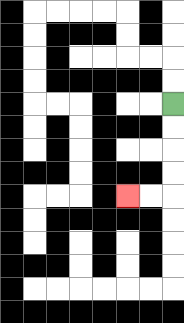{'start': '[7, 4]', 'end': '[5, 8]', 'path_directions': 'D,D,D,D,L,L', 'path_coordinates': '[[7, 4], [7, 5], [7, 6], [7, 7], [7, 8], [6, 8], [5, 8]]'}